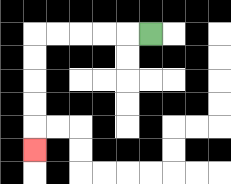{'start': '[6, 1]', 'end': '[1, 6]', 'path_directions': 'L,L,L,L,L,D,D,D,D,D', 'path_coordinates': '[[6, 1], [5, 1], [4, 1], [3, 1], [2, 1], [1, 1], [1, 2], [1, 3], [1, 4], [1, 5], [1, 6]]'}